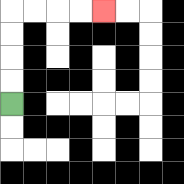{'start': '[0, 4]', 'end': '[4, 0]', 'path_directions': 'U,U,U,U,R,R,R,R', 'path_coordinates': '[[0, 4], [0, 3], [0, 2], [0, 1], [0, 0], [1, 0], [2, 0], [3, 0], [4, 0]]'}